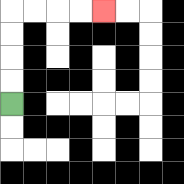{'start': '[0, 4]', 'end': '[4, 0]', 'path_directions': 'U,U,U,U,R,R,R,R', 'path_coordinates': '[[0, 4], [0, 3], [0, 2], [0, 1], [0, 0], [1, 0], [2, 0], [3, 0], [4, 0]]'}